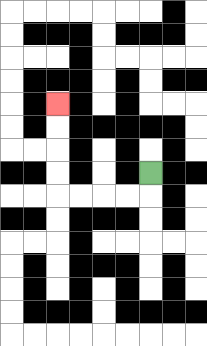{'start': '[6, 7]', 'end': '[2, 4]', 'path_directions': 'D,L,L,L,L,U,U,U,U', 'path_coordinates': '[[6, 7], [6, 8], [5, 8], [4, 8], [3, 8], [2, 8], [2, 7], [2, 6], [2, 5], [2, 4]]'}